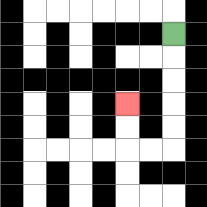{'start': '[7, 1]', 'end': '[5, 4]', 'path_directions': 'D,D,D,D,D,L,L,U,U', 'path_coordinates': '[[7, 1], [7, 2], [7, 3], [7, 4], [7, 5], [7, 6], [6, 6], [5, 6], [5, 5], [5, 4]]'}